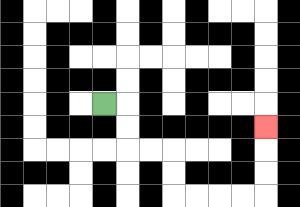{'start': '[4, 4]', 'end': '[11, 5]', 'path_directions': 'R,D,D,R,R,D,D,R,R,R,R,U,U,U', 'path_coordinates': '[[4, 4], [5, 4], [5, 5], [5, 6], [6, 6], [7, 6], [7, 7], [7, 8], [8, 8], [9, 8], [10, 8], [11, 8], [11, 7], [11, 6], [11, 5]]'}